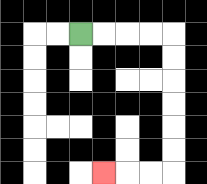{'start': '[3, 1]', 'end': '[4, 7]', 'path_directions': 'R,R,R,R,D,D,D,D,D,D,L,L,L', 'path_coordinates': '[[3, 1], [4, 1], [5, 1], [6, 1], [7, 1], [7, 2], [7, 3], [7, 4], [7, 5], [7, 6], [7, 7], [6, 7], [5, 7], [4, 7]]'}